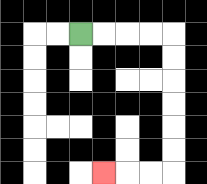{'start': '[3, 1]', 'end': '[4, 7]', 'path_directions': 'R,R,R,R,D,D,D,D,D,D,L,L,L', 'path_coordinates': '[[3, 1], [4, 1], [5, 1], [6, 1], [7, 1], [7, 2], [7, 3], [7, 4], [7, 5], [7, 6], [7, 7], [6, 7], [5, 7], [4, 7]]'}